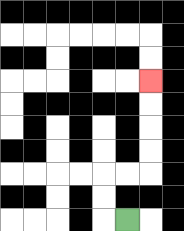{'start': '[5, 9]', 'end': '[6, 3]', 'path_directions': 'L,U,U,R,R,U,U,U,U', 'path_coordinates': '[[5, 9], [4, 9], [4, 8], [4, 7], [5, 7], [6, 7], [6, 6], [6, 5], [6, 4], [6, 3]]'}